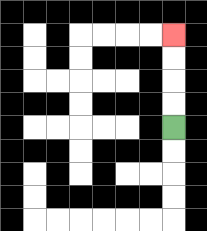{'start': '[7, 5]', 'end': '[7, 1]', 'path_directions': 'U,U,U,U', 'path_coordinates': '[[7, 5], [7, 4], [7, 3], [7, 2], [7, 1]]'}